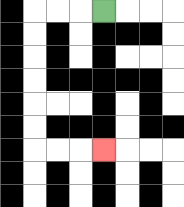{'start': '[4, 0]', 'end': '[4, 6]', 'path_directions': 'L,L,L,D,D,D,D,D,D,R,R,R', 'path_coordinates': '[[4, 0], [3, 0], [2, 0], [1, 0], [1, 1], [1, 2], [1, 3], [1, 4], [1, 5], [1, 6], [2, 6], [3, 6], [4, 6]]'}